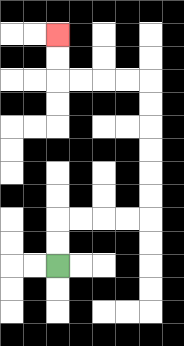{'start': '[2, 11]', 'end': '[2, 1]', 'path_directions': 'U,U,R,R,R,R,U,U,U,U,U,U,L,L,L,L,U,U', 'path_coordinates': '[[2, 11], [2, 10], [2, 9], [3, 9], [4, 9], [5, 9], [6, 9], [6, 8], [6, 7], [6, 6], [6, 5], [6, 4], [6, 3], [5, 3], [4, 3], [3, 3], [2, 3], [2, 2], [2, 1]]'}